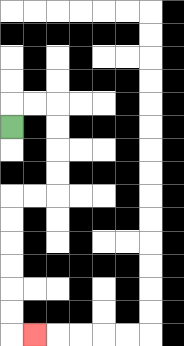{'start': '[0, 5]', 'end': '[1, 14]', 'path_directions': 'U,R,R,D,D,D,D,L,L,D,D,D,D,D,D,R', 'path_coordinates': '[[0, 5], [0, 4], [1, 4], [2, 4], [2, 5], [2, 6], [2, 7], [2, 8], [1, 8], [0, 8], [0, 9], [0, 10], [0, 11], [0, 12], [0, 13], [0, 14], [1, 14]]'}